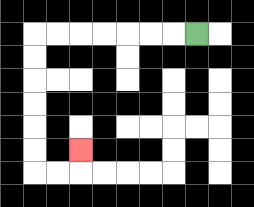{'start': '[8, 1]', 'end': '[3, 6]', 'path_directions': 'L,L,L,L,L,L,L,D,D,D,D,D,D,R,R,U', 'path_coordinates': '[[8, 1], [7, 1], [6, 1], [5, 1], [4, 1], [3, 1], [2, 1], [1, 1], [1, 2], [1, 3], [1, 4], [1, 5], [1, 6], [1, 7], [2, 7], [3, 7], [3, 6]]'}